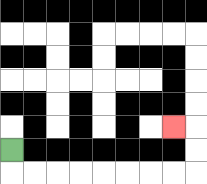{'start': '[0, 6]', 'end': '[7, 5]', 'path_directions': 'D,R,R,R,R,R,R,R,R,U,U,L', 'path_coordinates': '[[0, 6], [0, 7], [1, 7], [2, 7], [3, 7], [4, 7], [5, 7], [6, 7], [7, 7], [8, 7], [8, 6], [8, 5], [7, 5]]'}